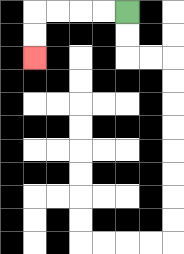{'start': '[5, 0]', 'end': '[1, 2]', 'path_directions': 'L,L,L,L,D,D', 'path_coordinates': '[[5, 0], [4, 0], [3, 0], [2, 0], [1, 0], [1, 1], [1, 2]]'}